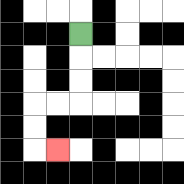{'start': '[3, 1]', 'end': '[2, 6]', 'path_directions': 'D,D,D,L,L,D,D,R', 'path_coordinates': '[[3, 1], [3, 2], [3, 3], [3, 4], [2, 4], [1, 4], [1, 5], [1, 6], [2, 6]]'}